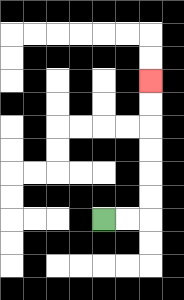{'start': '[4, 9]', 'end': '[6, 3]', 'path_directions': 'R,R,U,U,U,U,U,U', 'path_coordinates': '[[4, 9], [5, 9], [6, 9], [6, 8], [6, 7], [6, 6], [6, 5], [6, 4], [6, 3]]'}